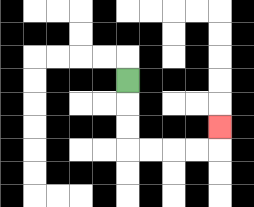{'start': '[5, 3]', 'end': '[9, 5]', 'path_directions': 'D,D,D,R,R,R,R,U', 'path_coordinates': '[[5, 3], [5, 4], [5, 5], [5, 6], [6, 6], [7, 6], [8, 6], [9, 6], [9, 5]]'}